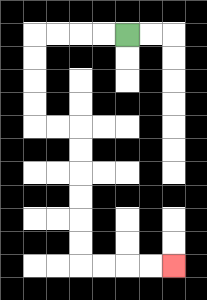{'start': '[5, 1]', 'end': '[7, 11]', 'path_directions': 'L,L,L,L,D,D,D,D,R,R,D,D,D,D,D,D,R,R,R,R', 'path_coordinates': '[[5, 1], [4, 1], [3, 1], [2, 1], [1, 1], [1, 2], [1, 3], [1, 4], [1, 5], [2, 5], [3, 5], [3, 6], [3, 7], [3, 8], [3, 9], [3, 10], [3, 11], [4, 11], [5, 11], [6, 11], [7, 11]]'}